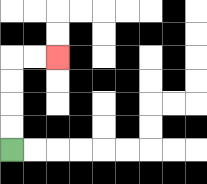{'start': '[0, 6]', 'end': '[2, 2]', 'path_directions': 'U,U,U,U,R,R', 'path_coordinates': '[[0, 6], [0, 5], [0, 4], [0, 3], [0, 2], [1, 2], [2, 2]]'}